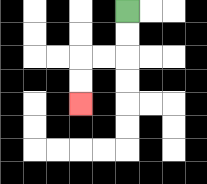{'start': '[5, 0]', 'end': '[3, 4]', 'path_directions': 'D,D,L,L,D,D', 'path_coordinates': '[[5, 0], [5, 1], [5, 2], [4, 2], [3, 2], [3, 3], [3, 4]]'}